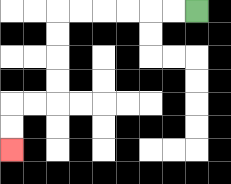{'start': '[8, 0]', 'end': '[0, 6]', 'path_directions': 'L,L,L,L,L,L,D,D,D,D,L,L,D,D', 'path_coordinates': '[[8, 0], [7, 0], [6, 0], [5, 0], [4, 0], [3, 0], [2, 0], [2, 1], [2, 2], [2, 3], [2, 4], [1, 4], [0, 4], [0, 5], [0, 6]]'}